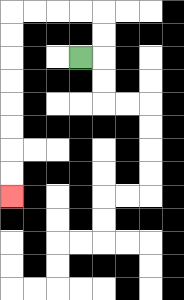{'start': '[3, 2]', 'end': '[0, 8]', 'path_directions': 'R,U,U,L,L,L,L,D,D,D,D,D,D,D,D', 'path_coordinates': '[[3, 2], [4, 2], [4, 1], [4, 0], [3, 0], [2, 0], [1, 0], [0, 0], [0, 1], [0, 2], [0, 3], [0, 4], [0, 5], [0, 6], [0, 7], [0, 8]]'}